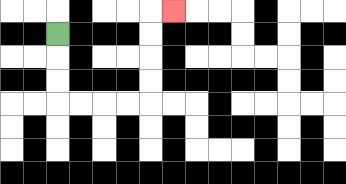{'start': '[2, 1]', 'end': '[7, 0]', 'path_directions': 'D,D,D,R,R,R,R,U,U,U,U,R', 'path_coordinates': '[[2, 1], [2, 2], [2, 3], [2, 4], [3, 4], [4, 4], [5, 4], [6, 4], [6, 3], [6, 2], [6, 1], [6, 0], [7, 0]]'}